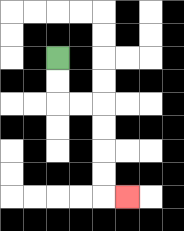{'start': '[2, 2]', 'end': '[5, 8]', 'path_directions': 'D,D,R,R,D,D,D,D,R', 'path_coordinates': '[[2, 2], [2, 3], [2, 4], [3, 4], [4, 4], [4, 5], [4, 6], [4, 7], [4, 8], [5, 8]]'}